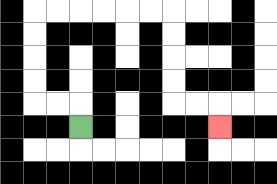{'start': '[3, 5]', 'end': '[9, 5]', 'path_directions': 'U,L,L,U,U,U,U,R,R,R,R,R,R,D,D,D,D,R,R,D', 'path_coordinates': '[[3, 5], [3, 4], [2, 4], [1, 4], [1, 3], [1, 2], [1, 1], [1, 0], [2, 0], [3, 0], [4, 0], [5, 0], [6, 0], [7, 0], [7, 1], [7, 2], [7, 3], [7, 4], [8, 4], [9, 4], [9, 5]]'}